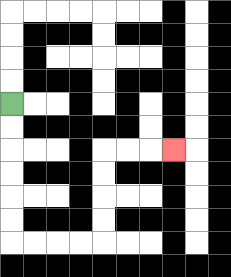{'start': '[0, 4]', 'end': '[7, 6]', 'path_directions': 'D,D,D,D,D,D,R,R,R,R,U,U,U,U,R,R,R', 'path_coordinates': '[[0, 4], [0, 5], [0, 6], [0, 7], [0, 8], [0, 9], [0, 10], [1, 10], [2, 10], [3, 10], [4, 10], [4, 9], [4, 8], [4, 7], [4, 6], [5, 6], [6, 6], [7, 6]]'}